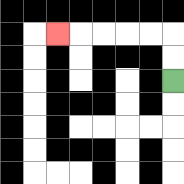{'start': '[7, 3]', 'end': '[2, 1]', 'path_directions': 'U,U,L,L,L,L,L', 'path_coordinates': '[[7, 3], [7, 2], [7, 1], [6, 1], [5, 1], [4, 1], [3, 1], [2, 1]]'}